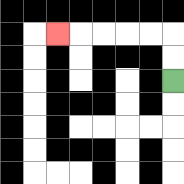{'start': '[7, 3]', 'end': '[2, 1]', 'path_directions': 'U,U,L,L,L,L,L', 'path_coordinates': '[[7, 3], [7, 2], [7, 1], [6, 1], [5, 1], [4, 1], [3, 1], [2, 1]]'}